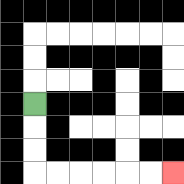{'start': '[1, 4]', 'end': '[7, 7]', 'path_directions': 'D,D,D,R,R,R,R,R,R', 'path_coordinates': '[[1, 4], [1, 5], [1, 6], [1, 7], [2, 7], [3, 7], [4, 7], [5, 7], [6, 7], [7, 7]]'}